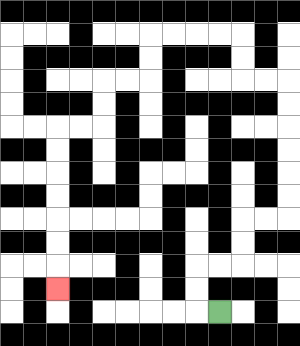{'start': '[9, 13]', 'end': '[2, 12]', 'path_directions': 'L,U,U,R,R,U,U,R,R,U,U,U,U,U,U,L,L,U,U,L,L,L,L,D,D,L,L,D,D,L,L,D,D,D,D,D,D,D', 'path_coordinates': '[[9, 13], [8, 13], [8, 12], [8, 11], [9, 11], [10, 11], [10, 10], [10, 9], [11, 9], [12, 9], [12, 8], [12, 7], [12, 6], [12, 5], [12, 4], [12, 3], [11, 3], [10, 3], [10, 2], [10, 1], [9, 1], [8, 1], [7, 1], [6, 1], [6, 2], [6, 3], [5, 3], [4, 3], [4, 4], [4, 5], [3, 5], [2, 5], [2, 6], [2, 7], [2, 8], [2, 9], [2, 10], [2, 11], [2, 12]]'}